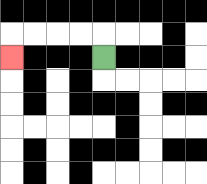{'start': '[4, 2]', 'end': '[0, 2]', 'path_directions': 'U,L,L,L,L,D', 'path_coordinates': '[[4, 2], [4, 1], [3, 1], [2, 1], [1, 1], [0, 1], [0, 2]]'}